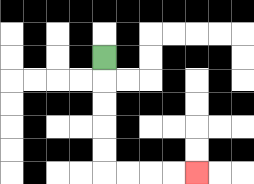{'start': '[4, 2]', 'end': '[8, 7]', 'path_directions': 'D,D,D,D,D,R,R,R,R', 'path_coordinates': '[[4, 2], [4, 3], [4, 4], [4, 5], [4, 6], [4, 7], [5, 7], [6, 7], [7, 7], [8, 7]]'}